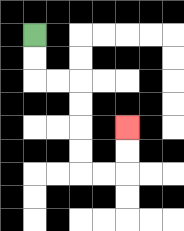{'start': '[1, 1]', 'end': '[5, 5]', 'path_directions': 'D,D,R,R,D,D,D,D,R,R,U,U', 'path_coordinates': '[[1, 1], [1, 2], [1, 3], [2, 3], [3, 3], [3, 4], [3, 5], [3, 6], [3, 7], [4, 7], [5, 7], [5, 6], [5, 5]]'}